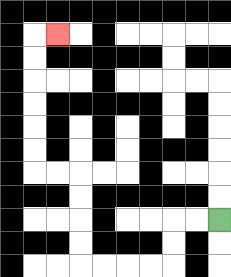{'start': '[9, 9]', 'end': '[2, 1]', 'path_directions': 'L,L,D,D,L,L,L,L,U,U,U,U,L,L,U,U,U,U,U,U,R', 'path_coordinates': '[[9, 9], [8, 9], [7, 9], [7, 10], [7, 11], [6, 11], [5, 11], [4, 11], [3, 11], [3, 10], [3, 9], [3, 8], [3, 7], [2, 7], [1, 7], [1, 6], [1, 5], [1, 4], [1, 3], [1, 2], [1, 1], [2, 1]]'}